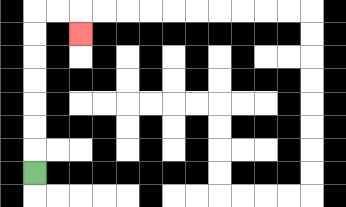{'start': '[1, 7]', 'end': '[3, 1]', 'path_directions': 'U,U,U,U,U,U,U,R,R,D', 'path_coordinates': '[[1, 7], [1, 6], [1, 5], [1, 4], [1, 3], [1, 2], [1, 1], [1, 0], [2, 0], [3, 0], [3, 1]]'}